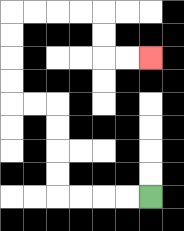{'start': '[6, 8]', 'end': '[6, 2]', 'path_directions': 'L,L,L,L,U,U,U,U,L,L,U,U,U,U,R,R,R,R,D,D,R,R', 'path_coordinates': '[[6, 8], [5, 8], [4, 8], [3, 8], [2, 8], [2, 7], [2, 6], [2, 5], [2, 4], [1, 4], [0, 4], [0, 3], [0, 2], [0, 1], [0, 0], [1, 0], [2, 0], [3, 0], [4, 0], [4, 1], [4, 2], [5, 2], [6, 2]]'}